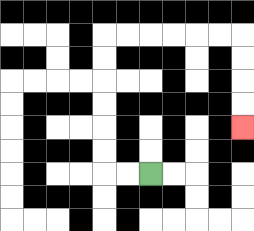{'start': '[6, 7]', 'end': '[10, 5]', 'path_directions': 'L,L,U,U,U,U,U,U,R,R,R,R,R,R,D,D,D,D', 'path_coordinates': '[[6, 7], [5, 7], [4, 7], [4, 6], [4, 5], [4, 4], [4, 3], [4, 2], [4, 1], [5, 1], [6, 1], [7, 1], [8, 1], [9, 1], [10, 1], [10, 2], [10, 3], [10, 4], [10, 5]]'}